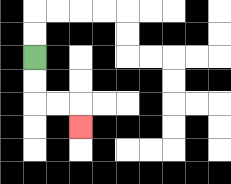{'start': '[1, 2]', 'end': '[3, 5]', 'path_directions': 'D,D,R,R,D', 'path_coordinates': '[[1, 2], [1, 3], [1, 4], [2, 4], [3, 4], [3, 5]]'}